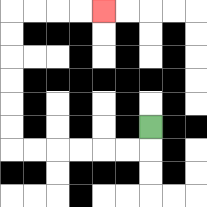{'start': '[6, 5]', 'end': '[4, 0]', 'path_directions': 'D,L,L,L,L,L,L,U,U,U,U,U,U,R,R,R,R', 'path_coordinates': '[[6, 5], [6, 6], [5, 6], [4, 6], [3, 6], [2, 6], [1, 6], [0, 6], [0, 5], [0, 4], [0, 3], [0, 2], [0, 1], [0, 0], [1, 0], [2, 0], [3, 0], [4, 0]]'}